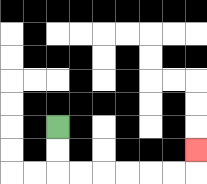{'start': '[2, 5]', 'end': '[8, 6]', 'path_directions': 'D,D,R,R,R,R,R,R,U', 'path_coordinates': '[[2, 5], [2, 6], [2, 7], [3, 7], [4, 7], [5, 7], [6, 7], [7, 7], [8, 7], [8, 6]]'}